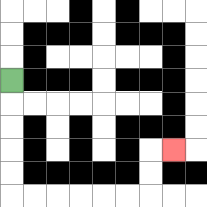{'start': '[0, 3]', 'end': '[7, 6]', 'path_directions': 'D,D,D,D,D,R,R,R,R,R,R,U,U,R', 'path_coordinates': '[[0, 3], [0, 4], [0, 5], [0, 6], [0, 7], [0, 8], [1, 8], [2, 8], [3, 8], [4, 8], [5, 8], [6, 8], [6, 7], [6, 6], [7, 6]]'}